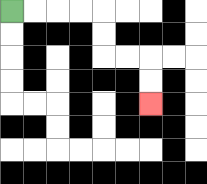{'start': '[0, 0]', 'end': '[6, 4]', 'path_directions': 'R,R,R,R,D,D,R,R,D,D', 'path_coordinates': '[[0, 0], [1, 0], [2, 0], [3, 0], [4, 0], [4, 1], [4, 2], [5, 2], [6, 2], [6, 3], [6, 4]]'}